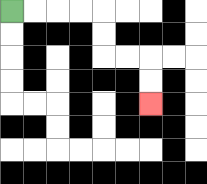{'start': '[0, 0]', 'end': '[6, 4]', 'path_directions': 'R,R,R,R,D,D,R,R,D,D', 'path_coordinates': '[[0, 0], [1, 0], [2, 0], [3, 0], [4, 0], [4, 1], [4, 2], [5, 2], [6, 2], [6, 3], [6, 4]]'}